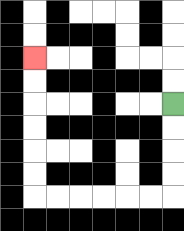{'start': '[7, 4]', 'end': '[1, 2]', 'path_directions': 'D,D,D,D,L,L,L,L,L,L,U,U,U,U,U,U', 'path_coordinates': '[[7, 4], [7, 5], [7, 6], [7, 7], [7, 8], [6, 8], [5, 8], [4, 8], [3, 8], [2, 8], [1, 8], [1, 7], [1, 6], [1, 5], [1, 4], [1, 3], [1, 2]]'}